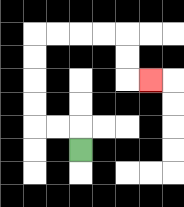{'start': '[3, 6]', 'end': '[6, 3]', 'path_directions': 'U,L,L,U,U,U,U,R,R,R,R,D,D,R', 'path_coordinates': '[[3, 6], [3, 5], [2, 5], [1, 5], [1, 4], [1, 3], [1, 2], [1, 1], [2, 1], [3, 1], [4, 1], [5, 1], [5, 2], [5, 3], [6, 3]]'}